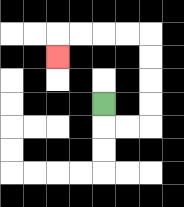{'start': '[4, 4]', 'end': '[2, 2]', 'path_directions': 'D,R,R,U,U,U,U,L,L,L,L,D', 'path_coordinates': '[[4, 4], [4, 5], [5, 5], [6, 5], [6, 4], [6, 3], [6, 2], [6, 1], [5, 1], [4, 1], [3, 1], [2, 1], [2, 2]]'}